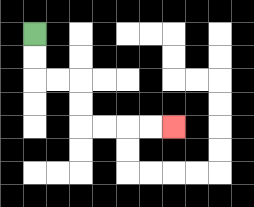{'start': '[1, 1]', 'end': '[7, 5]', 'path_directions': 'D,D,R,R,D,D,R,R,R,R', 'path_coordinates': '[[1, 1], [1, 2], [1, 3], [2, 3], [3, 3], [3, 4], [3, 5], [4, 5], [5, 5], [6, 5], [7, 5]]'}